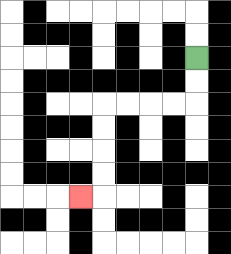{'start': '[8, 2]', 'end': '[3, 8]', 'path_directions': 'D,D,L,L,L,L,D,D,D,D,L', 'path_coordinates': '[[8, 2], [8, 3], [8, 4], [7, 4], [6, 4], [5, 4], [4, 4], [4, 5], [4, 6], [4, 7], [4, 8], [3, 8]]'}